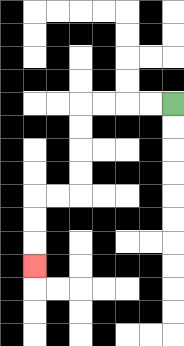{'start': '[7, 4]', 'end': '[1, 11]', 'path_directions': 'L,L,L,L,D,D,D,D,L,L,D,D,D', 'path_coordinates': '[[7, 4], [6, 4], [5, 4], [4, 4], [3, 4], [3, 5], [3, 6], [3, 7], [3, 8], [2, 8], [1, 8], [1, 9], [1, 10], [1, 11]]'}